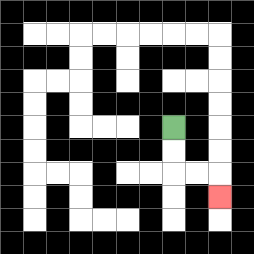{'start': '[7, 5]', 'end': '[9, 8]', 'path_directions': 'D,D,R,R,D', 'path_coordinates': '[[7, 5], [7, 6], [7, 7], [8, 7], [9, 7], [9, 8]]'}